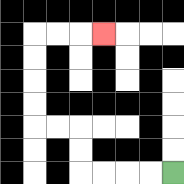{'start': '[7, 7]', 'end': '[4, 1]', 'path_directions': 'L,L,L,L,U,U,L,L,U,U,U,U,R,R,R', 'path_coordinates': '[[7, 7], [6, 7], [5, 7], [4, 7], [3, 7], [3, 6], [3, 5], [2, 5], [1, 5], [1, 4], [1, 3], [1, 2], [1, 1], [2, 1], [3, 1], [4, 1]]'}